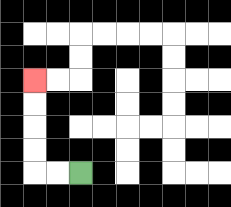{'start': '[3, 7]', 'end': '[1, 3]', 'path_directions': 'L,L,U,U,U,U', 'path_coordinates': '[[3, 7], [2, 7], [1, 7], [1, 6], [1, 5], [1, 4], [1, 3]]'}